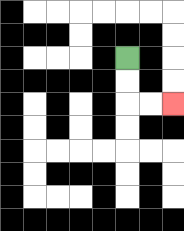{'start': '[5, 2]', 'end': '[7, 4]', 'path_directions': 'D,D,R,R', 'path_coordinates': '[[5, 2], [5, 3], [5, 4], [6, 4], [7, 4]]'}